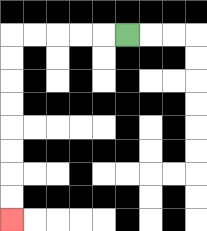{'start': '[5, 1]', 'end': '[0, 9]', 'path_directions': 'L,L,L,L,L,D,D,D,D,D,D,D,D', 'path_coordinates': '[[5, 1], [4, 1], [3, 1], [2, 1], [1, 1], [0, 1], [0, 2], [0, 3], [0, 4], [0, 5], [0, 6], [0, 7], [0, 8], [0, 9]]'}